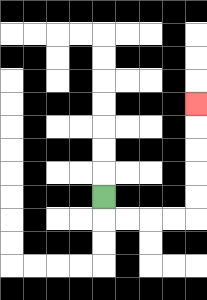{'start': '[4, 8]', 'end': '[8, 4]', 'path_directions': 'D,R,R,R,R,U,U,U,U,U', 'path_coordinates': '[[4, 8], [4, 9], [5, 9], [6, 9], [7, 9], [8, 9], [8, 8], [8, 7], [8, 6], [8, 5], [8, 4]]'}